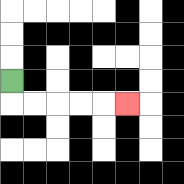{'start': '[0, 3]', 'end': '[5, 4]', 'path_directions': 'D,R,R,R,R,R', 'path_coordinates': '[[0, 3], [0, 4], [1, 4], [2, 4], [3, 4], [4, 4], [5, 4]]'}